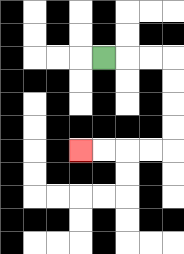{'start': '[4, 2]', 'end': '[3, 6]', 'path_directions': 'R,R,R,D,D,D,D,L,L,L,L', 'path_coordinates': '[[4, 2], [5, 2], [6, 2], [7, 2], [7, 3], [7, 4], [7, 5], [7, 6], [6, 6], [5, 6], [4, 6], [3, 6]]'}